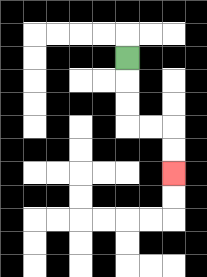{'start': '[5, 2]', 'end': '[7, 7]', 'path_directions': 'D,D,D,R,R,D,D', 'path_coordinates': '[[5, 2], [5, 3], [5, 4], [5, 5], [6, 5], [7, 5], [7, 6], [7, 7]]'}